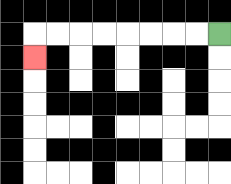{'start': '[9, 1]', 'end': '[1, 2]', 'path_directions': 'L,L,L,L,L,L,L,L,D', 'path_coordinates': '[[9, 1], [8, 1], [7, 1], [6, 1], [5, 1], [4, 1], [3, 1], [2, 1], [1, 1], [1, 2]]'}